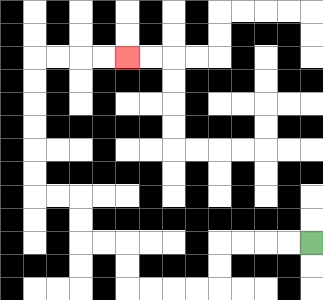{'start': '[13, 10]', 'end': '[5, 2]', 'path_directions': 'L,L,L,L,D,D,L,L,L,L,U,U,L,L,U,U,L,L,U,U,U,U,U,U,R,R,R,R', 'path_coordinates': '[[13, 10], [12, 10], [11, 10], [10, 10], [9, 10], [9, 11], [9, 12], [8, 12], [7, 12], [6, 12], [5, 12], [5, 11], [5, 10], [4, 10], [3, 10], [3, 9], [3, 8], [2, 8], [1, 8], [1, 7], [1, 6], [1, 5], [1, 4], [1, 3], [1, 2], [2, 2], [3, 2], [4, 2], [5, 2]]'}